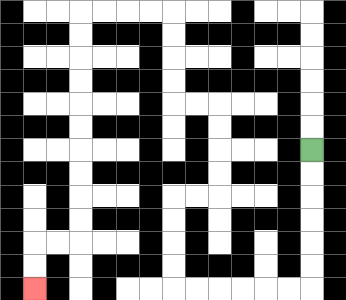{'start': '[13, 6]', 'end': '[1, 12]', 'path_directions': 'D,D,D,D,D,D,L,L,L,L,L,L,U,U,U,U,R,R,U,U,U,U,L,L,U,U,U,U,L,L,L,L,D,D,D,D,D,D,D,D,D,D,L,L,D,D', 'path_coordinates': '[[13, 6], [13, 7], [13, 8], [13, 9], [13, 10], [13, 11], [13, 12], [12, 12], [11, 12], [10, 12], [9, 12], [8, 12], [7, 12], [7, 11], [7, 10], [7, 9], [7, 8], [8, 8], [9, 8], [9, 7], [9, 6], [9, 5], [9, 4], [8, 4], [7, 4], [7, 3], [7, 2], [7, 1], [7, 0], [6, 0], [5, 0], [4, 0], [3, 0], [3, 1], [3, 2], [3, 3], [3, 4], [3, 5], [3, 6], [3, 7], [3, 8], [3, 9], [3, 10], [2, 10], [1, 10], [1, 11], [1, 12]]'}